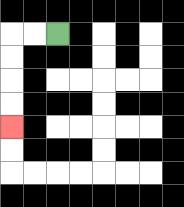{'start': '[2, 1]', 'end': '[0, 5]', 'path_directions': 'L,L,D,D,D,D', 'path_coordinates': '[[2, 1], [1, 1], [0, 1], [0, 2], [0, 3], [0, 4], [0, 5]]'}